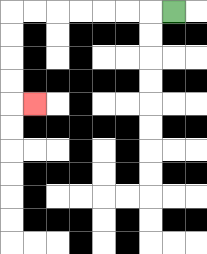{'start': '[7, 0]', 'end': '[1, 4]', 'path_directions': 'L,L,L,L,L,L,L,D,D,D,D,R', 'path_coordinates': '[[7, 0], [6, 0], [5, 0], [4, 0], [3, 0], [2, 0], [1, 0], [0, 0], [0, 1], [0, 2], [0, 3], [0, 4], [1, 4]]'}